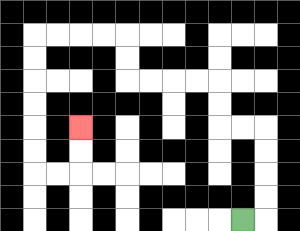{'start': '[10, 9]', 'end': '[3, 5]', 'path_directions': 'R,U,U,U,U,L,L,U,U,L,L,L,L,U,U,L,L,L,L,D,D,D,D,D,D,R,R,U,U', 'path_coordinates': '[[10, 9], [11, 9], [11, 8], [11, 7], [11, 6], [11, 5], [10, 5], [9, 5], [9, 4], [9, 3], [8, 3], [7, 3], [6, 3], [5, 3], [5, 2], [5, 1], [4, 1], [3, 1], [2, 1], [1, 1], [1, 2], [1, 3], [1, 4], [1, 5], [1, 6], [1, 7], [2, 7], [3, 7], [3, 6], [3, 5]]'}